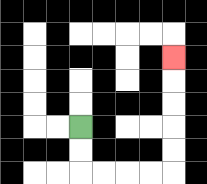{'start': '[3, 5]', 'end': '[7, 2]', 'path_directions': 'D,D,R,R,R,R,U,U,U,U,U', 'path_coordinates': '[[3, 5], [3, 6], [3, 7], [4, 7], [5, 7], [6, 7], [7, 7], [7, 6], [7, 5], [7, 4], [7, 3], [7, 2]]'}